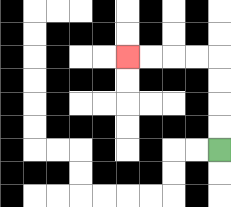{'start': '[9, 6]', 'end': '[5, 2]', 'path_directions': 'U,U,U,U,L,L,L,L', 'path_coordinates': '[[9, 6], [9, 5], [9, 4], [9, 3], [9, 2], [8, 2], [7, 2], [6, 2], [5, 2]]'}